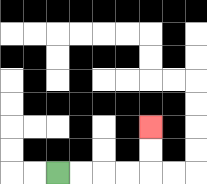{'start': '[2, 7]', 'end': '[6, 5]', 'path_directions': 'R,R,R,R,U,U', 'path_coordinates': '[[2, 7], [3, 7], [4, 7], [5, 7], [6, 7], [6, 6], [6, 5]]'}